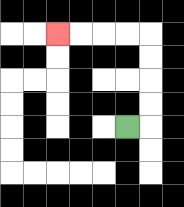{'start': '[5, 5]', 'end': '[2, 1]', 'path_directions': 'R,U,U,U,U,L,L,L,L', 'path_coordinates': '[[5, 5], [6, 5], [6, 4], [6, 3], [6, 2], [6, 1], [5, 1], [4, 1], [3, 1], [2, 1]]'}